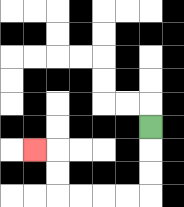{'start': '[6, 5]', 'end': '[1, 6]', 'path_directions': 'D,D,D,L,L,L,L,U,U,L', 'path_coordinates': '[[6, 5], [6, 6], [6, 7], [6, 8], [5, 8], [4, 8], [3, 8], [2, 8], [2, 7], [2, 6], [1, 6]]'}